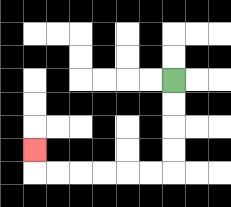{'start': '[7, 3]', 'end': '[1, 6]', 'path_directions': 'D,D,D,D,L,L,L,L,L,L,U', 'path_coordinates': '[[7, 3], [7, 4], [7, 5], [7, 6], [7, 7], [6, 7], [5, 7], [4, 7], [3, 7], [2, 7], [1, 7], [1, 6]]'}